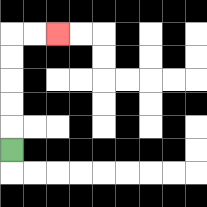{'start': '[0, 6]', 'end': '[2, 1]', 'path_directions': 'U,U,U,U,U,R,R', 'path_coordinates': '[[0, 6], [0, 5], [0, 4], [0, 3], [0, 2], [0, 1], [1, 1], [2, 1]]'}